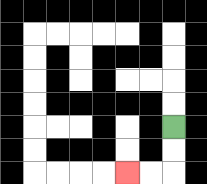{'start': '[7, 5]', 'end': '[5, 7]', 'path_directions': 'D,D,L,L', 'path_coordinates': '[[7, 5], [7, 6], [7, 7], [6, 7], [5, 7]]'}